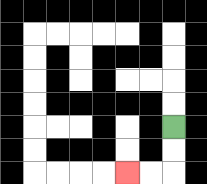{'start': '[7, 5]', 'end': '[5, 7]', 'path_directions': 'D,D,L,L', 'path_coordinates': '[[7, 5], [7, 6], [7, 7], [6, 7], [5, 7]]'}